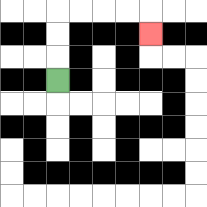{'start': '[2, 3]', 'end': '[6, 1]', 'path_directions': 'U,U,U,R,R,R,R,D', 'path_coordinates': '[[2, 3], [2, 2], [2, 1], [2, 0], [3, 0], [4, 0], [5, 0], [6, 0], [6, 1]]'}